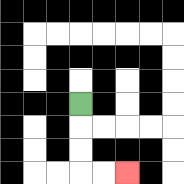{'start': '[3, 4]', 'end': '[5, 7]', 'path_directions': 'D,D,D,R,R', 'path_coordinates': '[[3, 4], [3, 5], [3, 6], [3, 7], [4, 7], [5, 7]]'}